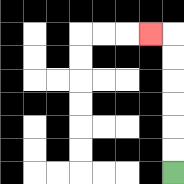{'start': '[7, 7]', 'end': '[6, 1]', 'path_directions': 'U,U,U,U,U,U,L', 'path_coordinates': '[[7, 7], [7, 6], [7, 5], [7, 4], [7, 3], [7, 2], [7, 1], [6, 1]]'}